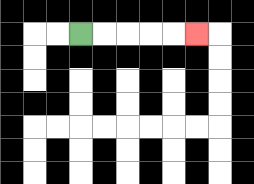{'start': '[3, 1]', 'end': '[8, 1]', 'path_directions': 'R,R,R,R,R', 'path_coordinates': '[[3, 1], [4, 1], [5, 1], [6, 1], [7, 1], [8, 1]]'}